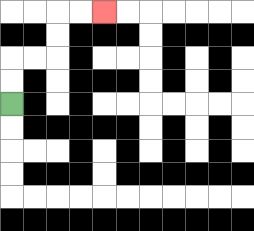{'start': '[0, 4]', 'end': '[4, 0]', 'path_directions': 'U,U,R,R,U,U,R,R', 'path_coordinates': '[[0, 4], [0, 3], [0, 2], [1, 2], [2, 2], [2, 1], [2, 0], [3, 0], [4, 0]]'}